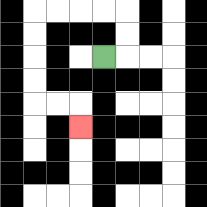{'start': '[4, 2]', 'end': '[3, 5]', 'path_directions': 'R,U,U,L,L,L,L,D,D,D,D,R,R,D', 'path_coordinates': '[[4, 2], [5, 2], [5, 1], [5, 0], [4, 0], [3, 0], [2, 0], [1, 0], [1, 1], [1, 2], [1, 3], [1, 4], [2, 4], [3, 4], [3, 5]]'}